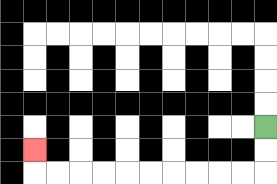{'start': '[11, 5]', 'end': '[1, 6]', 'path_directions': 'D,D,L,L,L,L,L,L,L,L,L,L,U', 'path_coordinates': '[[11, 5], [11, 6], [11, 7], [10, 7], [9, 7], [8, 7], [7, 7], [6, 7], [5, 7], [4, 7], [3, 7], [2, 7], [1, 7], [1, 6]]'}